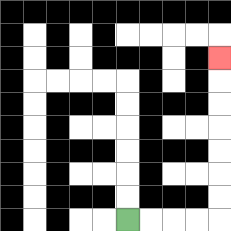{'start': '[5, 9]', 'end': '[9, 2]', 'path_directions': 'R,R,R,R,U,U,U,U,U,U,U', 'path_coordinates': '[[5, 9], [6, 9], [7, 9], [8, 9], [9, 9], [9, 8], [9, 7], [9, 6], [9, 5], [9, 4], [9, 3], [9, 2]]'}